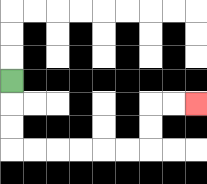{'start': '[0, 3]', 'end': '[8, 4]', 'path_directions': 'D,D,D,R,R,R,R,R,R,U,U,R,R', 'path_coordinates': '[[0, 3], [0, 4], [0, 5], [0, 6], [1, 6], [2, 6], [3, 6], [4, 6], [5, 6], [6, 6], [6, 5], [6, 4], [7, 4], [8, 4]]'}